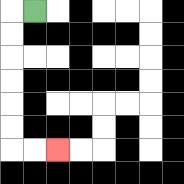{'start': '[1, 0]', 'end': '[2, 6]', 'path_directions': 'L,D,D,D,D,D,D,R,R', 'path_coordinates': '[[1, 0], [0, 0], [0, 1], [0, 2], [0, 3], [0, 4], [0, 5], [0, 6], [1, 6], [2, 6]]'}